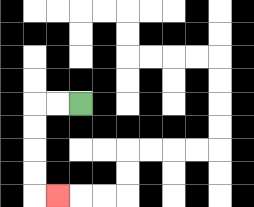{'start': '[3, 4]', 'end': '[2, 8]', 'path_directions': 'L,L,D,D,D,D,R', 'path_coordinates': '[[3, 4], [2, 4], [1, 4], [1, 5], [1, 6], [1, 7], [1, 8], [2, 8]]'}